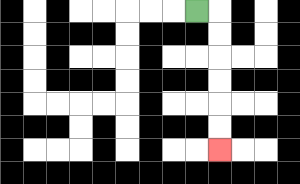{'start': '[8, 0]', 'end': '[9, 6]', 'path_directions': 'R,D,D,D,D,D,D', 'path_coordinates': '[[8, 0], [9, 0], [9, 1], [9, 2], [9, 3], [9, 4], [9, 5], [9, 6]]'}